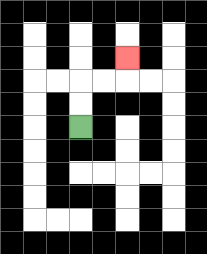{'start': '[3, 5]', 'end': '[5, 2]', 'path_directions': 'U,U,R,R,U', 'path_coordinates': '[[3, 5], [3, 4], [3, 3], [4, 3], [5, 3], [5, 2]]'}